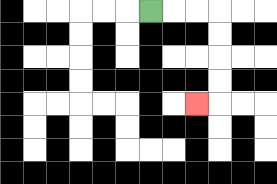{'start': '[6, 0]', 'end': '[8, 4]', 'path_directions': 'R,R,R,D,D,D,D,L', 'path_coordinates': '[[6, 0], [7, 0], [8, 0], [9, 0], [9, 1], [9, 2], [9, 3], [9, 4], [8, 4]]'}